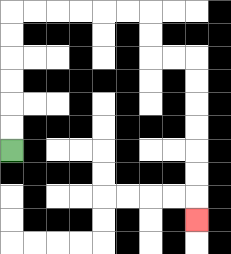{'start': '[0, 6]', 'end': '[8, 9]', 'path_directions': 'U,U,U,U,U,U,R,R,R,R,R,R,D,D,R,R,D,D,D,D,D,D,D', 'path_coordinates': '[[0, 6], [0, 5], [0, 4], [0, 3], [0, 2], [0, 1], [0, 0], [1, 0], [2, 0], [3, 0], [4, 0], [5, 0], [6, 0], [6, 1], [6, 2], [7, 2], [8, 2], [8, 3], [8, 4], [8, 5], [8, 6], [8, 7], [8, 8], [8, 9]]'}